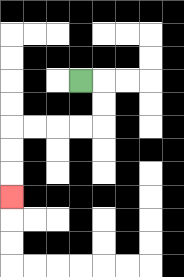{'start': '[3, 3]', 'end': '[0, 8]', 'path_directions': 'R,D,D,L,L,L,L,D,D,D', 'path_coordinates': '[[3, 3], [4, 3], [4, 4], [4, 5], [3, 5], [2, 5], [1, 5], [0, 5], [0, 6], [0, 7], [0, 8]]'}